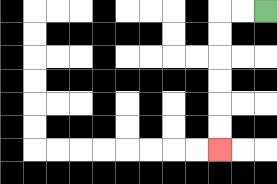{'start': '[11, 0]', 'end': '[9, 6]', 'path_directions': 'L,L,D,D,D,D,D,D', 'path_coordinates': '[[11, 0], [10, 0], [9, 0], [9, 1], [9, 2], [9, 3], [9, 4], [9, 5], [9, 6]]'}